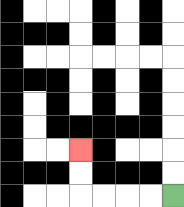{'start': '[7, 8]', 'end': '[3, 6]', 'path_directions': 'L,L,L,L,U,U', 'path_coordinates': '[[7, 8], [6, 8], [5, 8], [4, 8], [3, 8], [3, 7], [3, 6]]'}